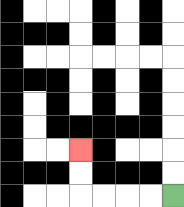{'start': '[7, 8]', 'end': '[3, 6]', 'path_directions': 'L,L,L,L,U,U', 'path_coordinates': '[[7, 8], [6, 8], [5, 8], [4, 8], [3, 8], [3, 7], [3, 6]]'}